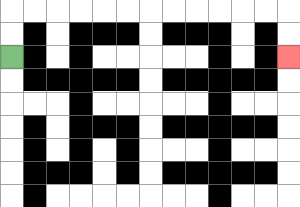{'start': '[0, 2]', 'end': '[12, 2]', 'path_directions': 'U,U,R,R,R,R,R,R,R,R,R,R,R,R,D,D', 'path_coordinates': '[[0, 2], [0, 1], [0, 0], [1, 0], [2, 0], [3, 0], [4, 0], [5, 0], [6, 0], [7, 0], [8, 0], [9, 0], [10, 0], [11, 0], [12, 0], [12, 1], [12, 2]]'}